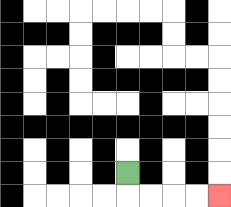{'start': '[5, 7]', 'end': '[9, 8]', 'path_directions': 'D,R,R,R,R', 'path_coordinates': '[[5, 7], [5, 8], [6, 8], [7, 8], [8, 8], [9, 8]]'}